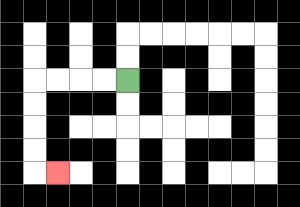{'start': '[5, 3]', 'end': '[2, 7]', 'path_directions': 'L,L,L,L,D,D,D,D,R', 'path_coordinates': '[[5, 3], [4, 3], [3, 3], [2, 3], [1, 3], [1, 4], [1, 5], [1, 6], [1, 7], [2, 7]]'}